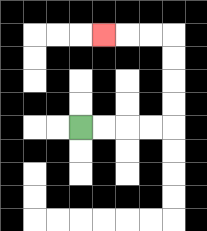{'start': '[3, 5]', 'end': '[4, 1]', 'path_directions': 'R,R,R,R,U,U,U,U,L,L,L', 'path_coordinates': '[[3, 5], [4, 5], [5, 5], [6, 5], [7, 5], [7, 4], [7, 3], [7, 2], [7, 1], [6, 1], [5, 1], [4, 1]]'}